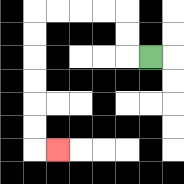{'start': '[6, 2]', 'end': '[2, 6]', 'path_directions': 'L,U,U,L,L,L,L,D,D,D,D,D,D,R', 'path_coordinates': '[[6, 2], [5, 2], [5, 1], [5, 0], [4, 0], [3, 0], [2, 0], [1, 0], [1, 1], [1, 2], [1, 3], [1, 4], [1, 5], [1, 6], [2, 6]]'}